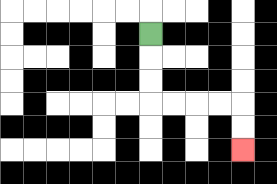{'start': '[6, 1]', 'end': '[10, 6]', 'path_directions': 'D,D,D,R,R,R,R,D,D', 'path_coordinates': '[[6, 1], [6, 2], [6, 3], [6, 4], [7, 4], [8, 4], [9, 4], [10, 4], [10, 5], [10, 6]]'}